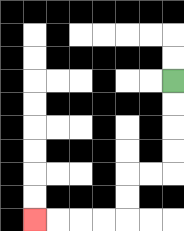{'start': '[7, 3]', 'end': '[1, 9]', 'path_directions': 'D,D,D,D,L,L,D,D,L,L,L,L', 'path_coordinates': '[[7, 3], [7, 4], [7, 5], [7, 6], [7, 7], [6, 7], [5, 7], [5, 8], [5, 9], [4, 9], [3, 9], [2, 9], [1, 9]]'}